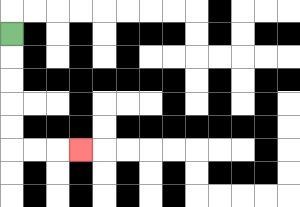{'start': '[0, 1]', 'end': '[3, 6]', 'path_directions': 'D,D,D,D,D,R,R,R', 'path_coordinates': '[[0, 1], [0, 2], [0, 3], [0, 4], [0, 5], [0, 6], [1, 6], [2, 6], [3, 6]]'}